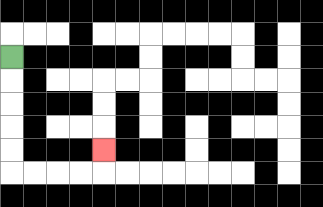{'start': '[0, 2]', 'end': '[4, 6]', 'path_directions': 'D,D,D,D,D,R,R,R,R,U', 'path_coordinates': '[[0, 2], [0, 3], [0, 4], [0, 5], [0, 6], [0, 7], [1, 7], [2, 7], [3, 7], [4, 7], [4, 6]]'}